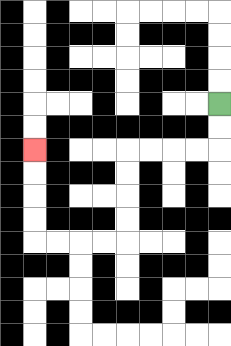{'start': '[9, 4]', 'end': '[1, 6]', 'path_directions': 'D,D,L,L,L,L,D,D,D,D,L,L,L,L,U,U,U,U', 'path_coordinates': '[[9, 4], [9, 5], [9, 6], [8, 6], [7, 6], [6, 6], [5, 6], [5, 7], [5, 8], [5, 9], [5, 10], [4, 10], [3, 10], [2, 10], [1, 10], [1, 9], [1, 8], [1, 7], [1, 6]]'}